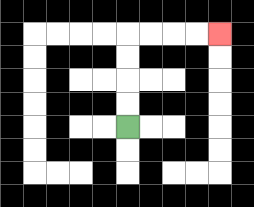{'start': '[5, 5]', 'end': '[9, 1]', 'path_directions': 'U,U,U,U,R,R,R,R', 'path_coordinates': '[[5, 5], [5, 4], [5, 3], [5, 2], [5, 1], [6, 1], [7, 1], [8, 1], [9, 1]]'}